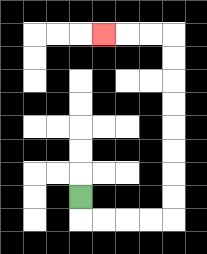{'start': '[3, 8]', 'end': '[4, 1]', 'path_directions': 'D,R,R,R,R,U,U,U,U,U,U,U,U,L,L,L', 'path_coordinates': '[[3, 8], [3, 9], [4, 9], [5, 9], [6, 9], [7, 9], [7, 8], [7, 7], [7, 6], [7, 5], [7, 4], [7, 3], [7, 2], [7, 1], [6, 1], [5, 1], [4, 1]]'}